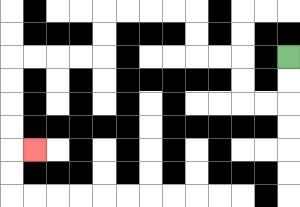{'start': '[12, 2]', 'end': '[1, 6]', 'path_directions': 'D,D,L,L,U,U,L,L,U,U,L,L,L,L,D,D,L,L,L,L,D,D,D,D,R', 'path_coordinates': '[[12, 2], [12, 3], [12, 4], [11, 4], [10, 4], [10, 3], [10, 2], [9, 2], [8, 2], [8, 1], [8, 0], [7, 0], [6, 0], [5, 0], [4, 0], [4, 1], [4, 2], [3, 2], [2, 2], [1, 2], [0, 2], [0, 3], [0, 4], [0, 5], [0, 6], [1, 6]]'}